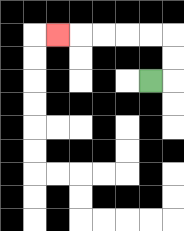{'start': '[6, 3]', 'end': '[2, 1]', 'path_directions': 'R,U,U,L,L,L,L,L', 'path_coordinates': '[[6, 3], [7, 3], [7, 2], [7, 1], [6, 1], [5, 1], [4, 1], [3, 1], [2, 1]]'}